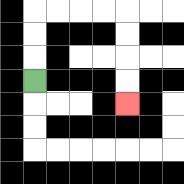{'start': '[1, 3]', 'end': '[5, 4]', 'path_directions': 'U,U,U,R,R,R,R,D,D,D,D', 'path_coordinates': '[[1, 3], [1, 2], [1, 1], [1, 0], [2, 0], [3, 0], [4, 0], [5, 0], [5, 1], [5, 2], [5, 3], [5, 4]]'}